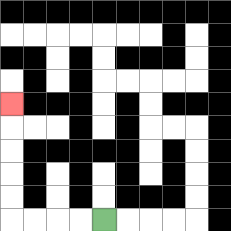{'start': '[4, 9]', 'end': '[0, 4]', 'path_directions': 'L,L,L,L,U,U,U,U,U', 'path_coordinates': '[[4, 9], [3, 9], [2, 9], [1, 9], [0, 9], [0, 8], [0, 7], [0, 6], [0, 5], [0, 4]]'}